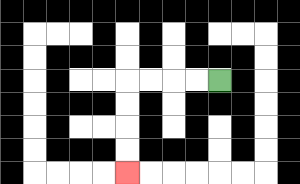{'start': '[9, 3]', 'end': '[5, 7]', 'path_directions': 'L,L,L,L,D,D,D,D', 'path_coordinates': '[[9, 3], [8, 3], [7, 3], [6, 3], [5, 3], [5, 4], [5, 5], [5, 6], [5, 7]]'}